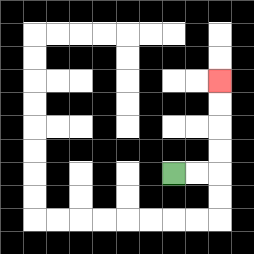{'start': '[7, 7]', 'end': '[9, 3]', 'path_directions': 'R,R,U,U,U,U', 'path_coordinates': '[[7, 7], [8, 7], [9, 7], [9, 6], [9, 5], [9, 4], [9, 3]]'}